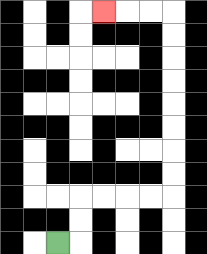{'start': '[2, 10]', 'end': '[4, 0]', 'path_directions': 'R,U,U,R,R,R,R,U,U,U,U,U,U,U,U,L,L,L', 'path_coordinates': '[[2, 10], [3, 10], [3, 9], [3, 8], [4, 8], [5, 8], [6, 8], [7, 8], [7, 7], [7, 6], [7, 5], [7, 4], [7, 3], [7, 2], [7, 1], [7, 0], [6, 0], [5, 0], [4, 0]]'}